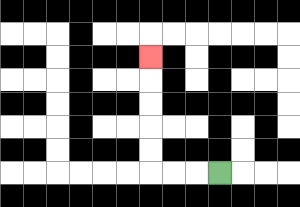{'start': '[9, 7]', 'end': '[6, 2]', 'path_directions': 'L,L,L,U,U,U,U,U', 'path_coordinates': '[[9, 7], [8, 7], [7, 7], [6, 7], [6, 6], [6, 5], [6, 4], [6, 3], [6, 2]]'}